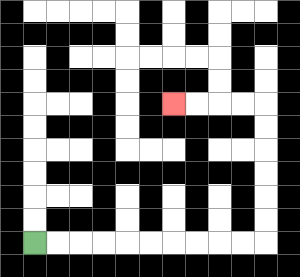{'start': '[1, 10]', 'end': '[7, 4]', 'path_directions': 'R,R,R,R,R,R,R,R,R,R,U,U,U,U,U,U,L,L,L,L', 'path_coordinates': '[[1, 10], [2, 10], [3, 10], [4, 10], [5, 10], [6, 10], [7, 10], [8, 10], [9, 10], [10, 10], [11, 10], [11, 9], [11, 8], [11, 7], [11, 6], [11, 5], [11, 4], [10, 4], [9, 4], [8, 4], [7, 4]]'}